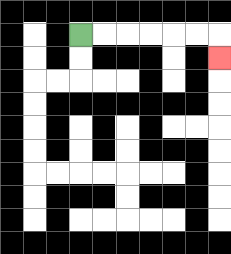{'start': '[3, 1]', 'end': '[9, 2]', 'path_directions': 'R,R,R,R,R,R,D', 'path_coordinates': '[[3, 1], [4, 1], [5, 1], [6, 1], [7, 1], [8, 1], [9, 1], [9, 2]]'}